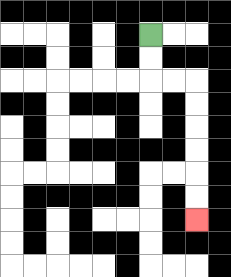{'start': '[6, 1]', 'end': '[8, 9]', 'path_directions': 'D,D,R,R,D,D,D,D,D,D', 'path_coordinates': '[[6, 1], [6, 2], [6, 3], [7, 3], [8, 3], [8, 4], [8, 5], [8, 6], [8, 7], [8, 8], [8, 9]]'}